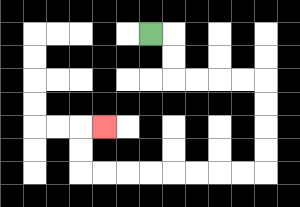{'start': '[6, 1]', 'end': '[4, 5]', 'path_directions': 'R,D,D,R,R,R,R,D,D,D,D,L,L,L,L,L,L,L,L,U,U,R', 'path_coordinates': '[[6, 1], [7, 1], [7, 2], [7, 3], [8, 3], [9, 3], [10, 3], [11, 3], [11, 4], [11, 5], [11, 6], [11, 7], [10, 7], [9, 7], [8, 7], [7, 7], [6, 7], [5, 7], [4, 7], [3, 7], [3, 6], [3, 5], [4, 5]]'}